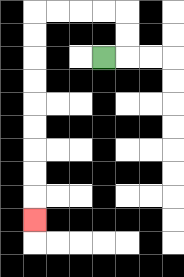{'start': '[4, 2]', 'end': '[1, 9]', 'path_directions': 'R,U,U,L,L,L,L,D,D,D,D,D,D,D,D,D', 'path_coordinates': '[[4, 2], [5, 2], [5, 1], [5, 0], [4, 0], [3, 0], [2, 0], [1, 0], [1, 1], [1, 2], [1, 3], [1, 4], [1, 5], [1, 6], [1, 7], [1, 8], [1, 9]]'}